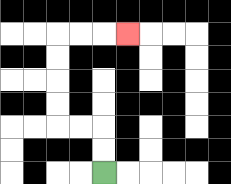{'start': '[4, 7]', 'end': '[5, 1]', 'path_directions': 'U,U,L,L,U,U,U,U,R,R,R', 'path_coordinates': '[[4, 7], [4, 6], [4, 5], [3, 5], [2, 5], [2, 4], [2, 3], [2, 2], [2, 1], [3, 1], [4, 1], [5, 1]]'}